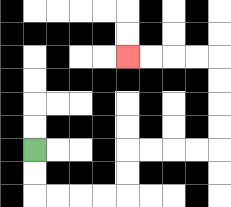{'start': '[1, 6]', 'end': '[5, 2]', 'path_directions': 'D,D,R,R,R,R,U,U,R,R,R,R,U,U,U,U,L,L,L,L', 'path_coordinates': '[[1, 6], [1, 7], [1, 8], [2, 8], [3, 8], [4, 8], [5, 8], [5, 7], [5, 6], [6, 6], [7, 6], [8, 6], [9, 6], [9, 5], [9, 4], [9, 3], [9, 2], [8, 2], [7, 2], [6, 2], [5, 2]]'}